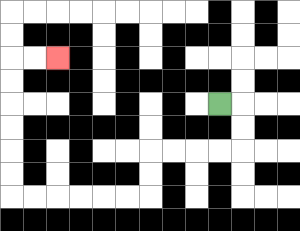{'start': '[9, 4]', 'end': '[2, 2]', 'path_directions': 'R,D,D,L,L,L,L,D,D,L,L,L,L,L,L,U,U,U,U,U,U,R,R', 'path_coordinates': '[[9, 4], [10, 4], [10, 5], [10, 6], [9, 6], [8, 6], [7, 6], [6, 6], [6, 7], [6, 8], [5, 8], [4, 8], [3, 8], [2, 8], [1, 8], [0, 8], [0, 7], [0, 6], [0, 5], [0, 4], [0, 3], [0, 2], [1, 2], [2, 2]]'}